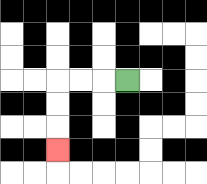{'start': '[5, 3]', 'end': '[2, 6]', 'path_directions': 'L,L,L,D,D,D', 'path_coordinates': '[[5, 3], [4, 3], [3, 3], [2, 3], [2, 4], [2, 5], [2, 6]]'}